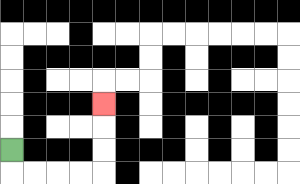{'start': '[0, 6]', 'end': '[4, 4]', 'path_directions': 'D,R,R,R,R,U,U,U', 'path_coordinates': '[[0, 6], [0, 7], [1, 7], [2, 7], [3, 7], [4, 7], [4, 6], [4, 5], [4, 4]]'}